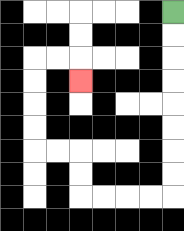{'start': '[7, 0]', 'end': '[3, 3]', 'path_directions': 'D,D,D,D,D,D,D,D,L,L,L,L,U,U,L,L,U,U,U,U,R,R,D', 'path_coordinates': '[[7, 0], [7, 1], [7, 2], [7, 3], [7, 4], [7, 5], [7, 6], [7, 7], [7, 8], [6, 8], [5, 8], [4, 8], [3, 8], [3, 7], [3, 6], [2, 6], [1, 6], [1, 5], [1, 4], [1, 3], [1, 2], [2, 2], [3, 2], [3, 3]]'}